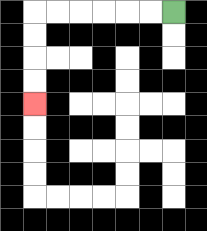{'start': '[7, 0]', 'end': '[1, 4]', 'path_directions': 'L,L,L,L,L,L,D,D,D,D', 'path_coordinates': '[[7, 0], [6, 0], [5, 0], [4, 0], [3, 0], [2, 0], [1, 0], [1, 1], [1, 2], [1, 3], [1, 4]]'}